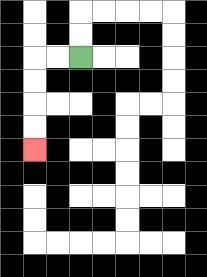{'start': '[3, 2]', 'end': '[1, 6]', 'path_directions': 'L,L,D,D,D,D', 'path_coordinates': '[[3, 2], [2, 2], [1, 2], [1, 3], [1, 4], [1, 5], [1, 6]]'}